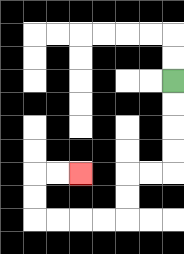{'start': '[7, 3]', 'end': '[3, 7]', 'path_directions': 'D,D,D,D,L,L,D,D,L,L,L,L,U,U,R,R', 'path_coordinates': '[[7, 3], [7, 4], [7, 5], [7, 6], [7, 7], [6, 7], [5, 7], [5, 8], [5, 9], [4, 9], [3, 9], [2, 9], [1, 9], [1, 8], [1, 7], [2, 7], [3, 7]]'}